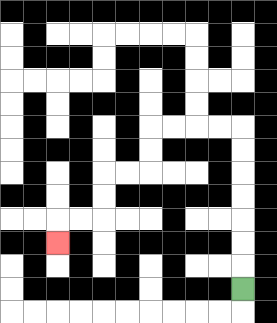{'start': '[10, 12]', 'end': '[2, 10]', 'path_directions': 'U,U,U,U,U,U,U,L,L,L,L,D,D,L,L,D,D,L,L,D', 'path_coordinates': '[[10, 12], [10, 11], [10, 10], [10, 9], [10, 8], [10, 7], [10, 6], [10, 5], [9, 5], [8, 5], [7, 5], [6, 5], [6, 6], [6, 7], [5, 7], [4, 7], [4, 8], [4, 9], [3, 9], [2, 9], [2, 10]]'}